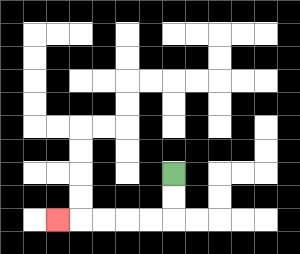{'start': '[7, 7]', 'end': '[2, 9]', 'path_directions': 'D,D,L,L,L,L,L', 'path_coordinates': '[[7, 7], [7, 8], [7, 9], [6, 9], [5, 9], [4, 9], [3, 9], [2, 9]]'}